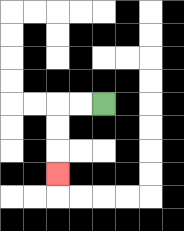{'start': '[4, 4]', 'end': '[2, 7]', 'path_directions': 'L,L,D,D,D', 'path_coordinates': '[[4, 4], [3, 4], [2, 4], [2, 5], [2, 6], [2, 7]]'}